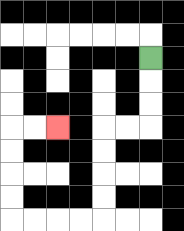{'start': '[6, 2]', 'end': '[2, 5]', 'path_directions': 'D,D,D,L,L,D,D,D,D,L,L,L,L,U,U,U,U,R,R', 'path_coordinates': '[[6, 2], [6, 3], [6, 4], [6, 5], [5, 5], [4, 5], [4, 6], [4, 7], [4, 8], [4, 9], [3, 9], [2, 9], [1, 9], [0, 9], [0, 8], [0, 7], [0, 6], [0, 5], [1, 5], [2, 5]]'}